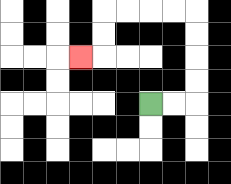{'start': '[6, 4]', 'end': '[3, 2]', 'path_directions': 'R,R,U,U,U,U,L,L,L,L,D,D,L', 'path_coordinates': '[[6, 4], [7, 4], [8, 4], [8, 3], [8, 2], [8, 1], [8, 0], [7, 0], [6, 0], [5, 0], [4, 0], [4, 1], [4, 2], [3, 2]]'}